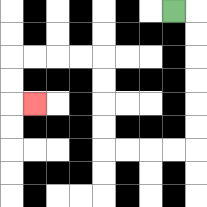{'start': '[7, 0]', 'end': '[1, 4]', 'path_directions': 'R,D,D,D,D,D,D,L,L,L,L,U,U,U,U,L,L,L,L,D,D,R', 'path_coordinates': '[[7, 0], [8, 0], [8, 1], [8, 2], [8, 3], [8, 4], [8, 5], [8, 6], [7, 6], [6, 6], [5, 6], [4, 6], [4, 5], [4, 4], [4, 3], [4, 2], [3, 2], [2, 2], [1, 2], [0, 2], [0, 3], [0, 4], [1, 4]]'}